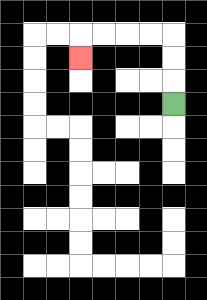{'start': '[7, 4]', 'end': '[3, 2]', 'path_directions': 'U,U,U,L,L,L,L,D', 'path_coordinates': '[[7, 4], [7, 3], [7, 2], [7, 1], [6, 1], [5, 1], [4, 1], [3, 1], [3, 2]]'}